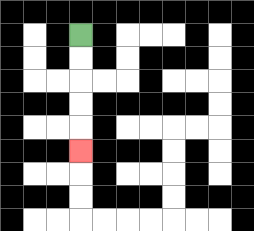{'start': '[3, 1]', 'end': '[3, 6]', 'path_directions': 'D,D,D,D,D', 'path_coordinates': '[[3, 1], [3, 2], [3, 3], [3, 4], [3, 5], [3, 6]]'}